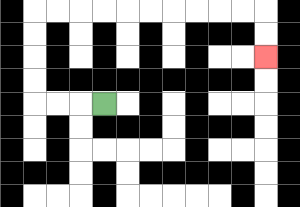{'start': '[4, 4]', 'end': '[11, 2]', 'path_directions': 'L,L,L,U,U,U,U,R,R,R,R,R,R,R,R,R,R,D,D', 'path_coordinates': '[[4, 4], [3, 4], [2, 4], [1, 4], [1, 3], [1, 2], [1, 1], [1, 0], [2, 0], [3, 0], [4, 0], [5, 0], [6, 0], [7, 0], [8, 0], [9, 0], [10, 0], [11, 0], [11, 1], [11, 2]]'}